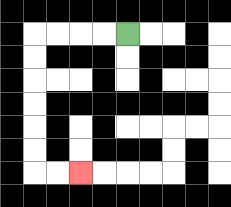{'start': '[5, 1]', 'end': '[3, 7]', 'path_directions': 'L,L,L,L,D,D,D,D,D,D,R,R', 'path_coordinates': '[[5, 1], [4, 1], [3, 1], [2, 1], [1, 1], [1, 2], [1, 3], [1, 4], [1, 5], [1, 6], [1, 7], [2, 7], [3, 7]]'}